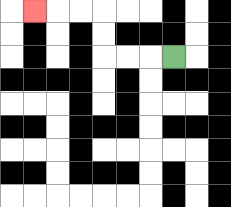{'start': '[7, 2]', 'end': '[1, 0]', 'path_directions': 'L,L,L,U,U,L,L,L', 'path_coordinates': '[[7, 2], [6, 2], [5, 2], [4, 2], [4, 1], [4, 0], [3, 0], [2, 0], [1, 0]]'}